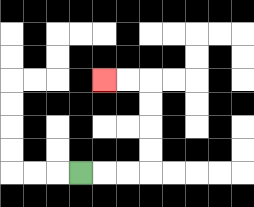{'start': '[3, 7]', 'end': '[4, 3]', 'path_directions': 'R,R,R,U,U,U,U,L,L', 'path_coordinates': '[[3, 7], [4, 7], [5, 7], [6, 7], [6, 6], [6, 5], [6, 4], [6, 3], [5, 3], [4, 3]]'}